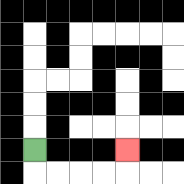{'start': '[1, 6]', 'end': '[5, 6]', 'path_directions': 'D,R,R,R,R,U', 'path_coordinates': '[[1, 6], [1, 7], [2, 7], [3, 7], [4, 7], [5, 7], [5, 6]]'}